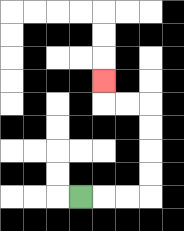{'start': '[3, 8]', 'end': '[4, 3]', 'path_directions': 'R,R,R,U,U,U,U,L,L,U', 'path_coordinates': '[[3, 8], [4, 8], [5, 8], [6, 8], [6, 7], [6, 6], [6, 5], [6, 4], [5, 4], [4, 4], [4, 3]]'}